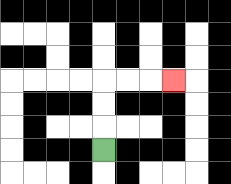{'start': '[4, 6]', 'end': '[7, 3]', 'path_directions': 'U,U,U,R,R,R', 'path_coordinates': '[[4, 6], [4, 5], [4, 4], [4, 3], [5, 3], [6, 3], [7, 3]]'}